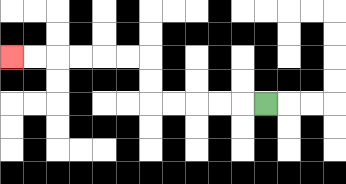{'start': '[11, 4]', 'end': '[0, 2]', 'path_directions': 'L,L,L,L,L,U,U,L,L,L,L,L,L', 'path_coordinates': '[[11, 4], [10, 4], [9, 4], [8, 4], [7, 4], [6, 4], [6, 3], [6, 2], [5, 2], [4, 2], [3, 2], [2, 2], [1, 2], [0, 2]]'}